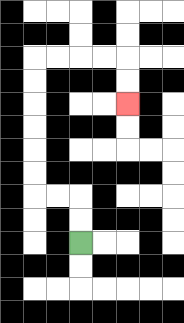{'start': '[3, 10]', 'end': '[5, 4]', 'path_directions': 'U,U,L,L,U,U,U,U,U,U,R,R,R,R,D,D', 'path_coordinates': '[[3, 10], [3, 9], [3, 8], [2, 8], [1, 8], [1, 7], [1, 6], [1, 5], [1, 4], [1, 3], [1, 2], [2, 2], [3, 2], [4, 2], [5, 2], [5, 3], [5, 4]]'}